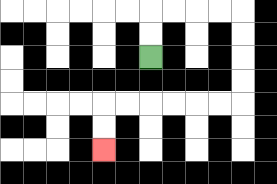{'start': '[6, 2]', 'end': '[4, 6]', 'path_directions': 'U,U,R,R,R,R,D,D,D,D,L,L,L,L,L,L,D,D', 'path_coordinates': '[[6, 2], [6, 1], [6, 0], [7, 0], [8, 0], [9, 0], [10, 0], [10, 1], [10, 2], [10, 3], [10, 4], [9, 4], [8, 4], [7, 4], [6, 4], [5, 4], [4, 4], [4, 5], [4, 6]]'}